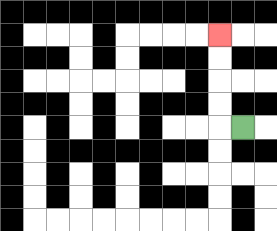{'start': '[10, 5]', 'end': '[9, 1]', 'path_directions': 'L,U,U,U,U', 'path_coordinates': '[[10, 5], [9, 5], [9, 4], [9, 3], [9, 2], [9, 1]]'}